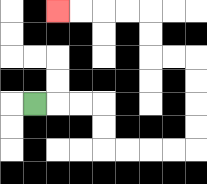{'start': '[1, 4]', 'end': '[2, 0]', 'path_directions': 'R,R,R,D,D,R,R,R,R,U,U,U,U,L,L,U,U,L,L,L,L', 'path_coordinates': '[[1, 4], [2, 4], [3, 4], [4, 4], [4, 5], [4, 6], [5, 6], [6, 6], [7, 6], [8, 6], [8, 5], [8, 4], [8, 3], [8, 2], [7, 2], [6, 2], [6, 1], [6, 0], [5, 0], [4, 0], [3, 0], [2, 0]]'}